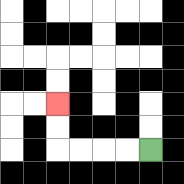{'start': '[6, 6]', 'end': '[2, 4]', 'path_directions': 'L,L,L,L,U,U', 'path_coordinates': '[[6, 6], [5, 6], [4, 6], [3, 6], [2, 6], [2, 5], [2, 4]]'}